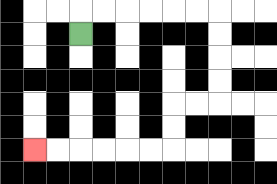{'start': '[3, 1]', 'end': '[1, 6]', 'path_directions': 'U,R,R,R,R,R,R,D,D,D,D,L,L,D,D,L,L,L,L,L,L', 'path_coordinates': '[[3, 1], [3, 0], [4, 0], [5, 0], [6, 0], [7, 0], [8, 0], [9, 0], [9, 1], [9, 2], [9, 3], [9, 4], [8, 4], [7, 4], [7, 5], [7, 6], [6, 6], [5, 6], [4, 6], [3, 6], [2, 6], [1, 6]]'}